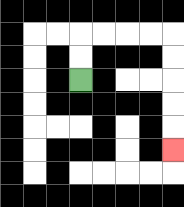{'start': '[3, 3]', 'end': '[7, 6]', 'path_directions': 'U,U,R,R,R,R,D,D,D,D,D', 'path_coordinates': '[[3, 3], [3, 2], [3, 1], [4, 1], [5, 1], [6, 1], [7, 1], [7, 2], [7, 3], [7, 4], [7, 5], [7, 6]]'}